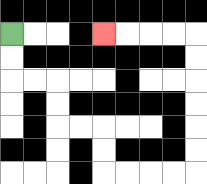{'start': '[0, 1]', 'end': '[4, 1]', 'path_directions': 'D,D,R,R,D,D,R,R,D,D,R,R,R,R,U,U,U,U,U,U,L,L,L,L', 'path_coordinates': '[[0, 1], [0, 2], [0, 3], [1, 3], [2, 3], [2, 4], [2, 5], [3, 5], [4, 5], [4, 6], [4, 7], [5, 7], [6, 7], [7, 7], [8, 7], [8, 6], [8, 5], [8, 4], [8, 3], [8, 2], [8, 1], [7, 1], [6, 1], [5, 1], [4, 1]]'}